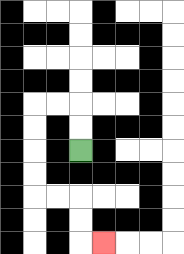{'start': '[3, 6]', 'end': '[4, 10]', 'path_directions': 'U,U,L,L,D,D,D,D,R,R,D,D,R', 'path_coordinates': '[[3, 6], [3, 5], [3, 4], [2, 4], [1, 4], [1, 5], [1, 6], [1, 7], [1, 8], [2, 8], [3, 8], [3, 9], [3, 10], [4, 10]]'}